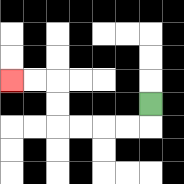{'start': '[6, 4]', 'end': '[0, 3]', 'path_directions': 'D,L,L,L,L,U,U,L,L', 'path_coordinates': '[[6, 4], [6, 5], [5, 5], [4, 5], [3, 5], [2, 5], [2, 4], [2, 3], [1, 3], [0, 3]]'}